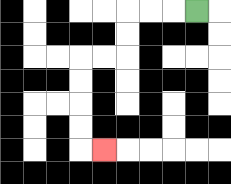{'start': '[8, 0]', 'end': '[4, 6]', 'path_directions': 'L,L,L,D,D,L,L,D,D,D,D,R', 'path_coordinates': '[[8, 0], [7, 0], [6, 0], [5, 0], [5, 1], [5, 2], [4, 2], [3, 2], [3, 3], [3, 4], [3, 5], [3, 6], [4, 6]]'}